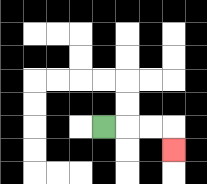{'start': '[4, 5]', 'end': '[7, 6]', 'path_directions': 'R,R,R,D', 'path_coordinates': '[[4, 5], [5, 5], [6, 5], [7, 5], [7, 6]]'}